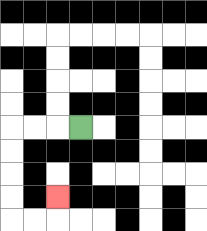{'start': '[3, 5]', 'end': '[2, 8]', 'path_directions': 'L,L,L,D,D,D,D,R,R,U', 'path_coordinates': '[[3, 5], [2, 5], [1, 5], [0, 5], [0, 6], [0, 7], [0, 8], [0, 9], [1, 9], [2, 9], [2, 8]]'}